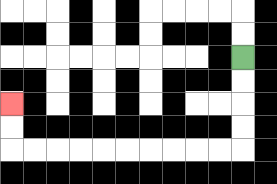{'start': '[10, 2]', 'end': '[0, 4]', 'path_directions': 'D,D,D,D,L,L,L,L,L,L,L,L,L,L,U,U', 'path_coordinates': '[[10, 2], [10, 3], [10, 4], [10, 5], [10, 6], [9, 6], [8, 6], [7, 6], [6, 6], [5, 6], [4, 6], [3, 6], [2, 6], [1, 6], [0, 6], [0, 5], [0, 4]]'}